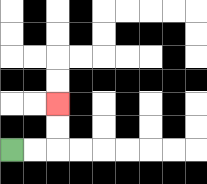{'start': '[0, 6]', 'end': '[2, 4]', 'path_directions': 'R,R,U,U', 'path_coordinates': '[[0, 6], [1, 6], [2, 6], [2, 5], [2, 4]]'}